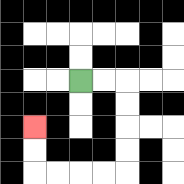{'start': '[3, 3]', 'end': '[1, 5]', 'path_directions': 'R,R,D,D,D,D,L,L,L,L,U,U', 'path_coordinates': '[[3, 3], [4, 3], [5, 3], [5, 4], [5, 5], [5, 6], [5, 7], [4, 7], [3, 7], [2, 7], [1, 7], [1, 6], [1, 5]]'}